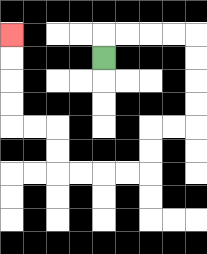{'start': '[4, 2]', 'end': '[0, 1]', 'path_directions': 'U,R,R,R,R,D,D,D,D,L,L,D,D,L,L,L,L,U,U,L,L,U,U,U,U', 'path_coordinates': '[[4, 2], [4, 1], [5, 1], [6, 1], [7, 1], [8, 1], [8, 2], [8, 3], [8, 4], [8, 5], [7, 5], [6, 5], [6, 6], [6, 7], [5, 7], [4, 7], [3, 7], [2, 7], [2, 6], [2, 5], [1, 5], [0, 5], [0, 4], [0, 3], [0, 2], [0, 1]]'}